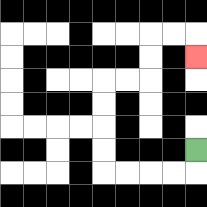{'start': '[8, 6]', 'end': '[8, 2]', 'path_directions': 'D,L,L,L,L,U,U,U,U,R,R,U,U,R,R,D', 'path_coordinates': '[[8, 6], [8, 7], [7, 7], [6, 7], [5, 7], [4, 7], [4, 6], [4, 5], [4, 4], [4, 3], [5, 3], [6, 3], [6, 2], [6, 1], [7, 1], [8, 1], [8, 2]]'}